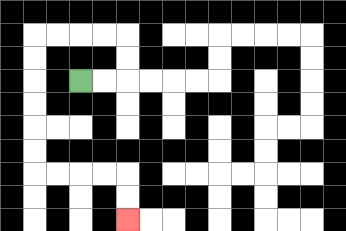{'start': '[3, 3]', 'end': '[5, 9]', 'path_directions': 'R,R,U,U,L,L,L,L,D,D,D,D,D,D,R,R,R,R,D,D', 'path_coordinates': '[[3, 3], [4, 3], [5, 3], [5, 2], [5, 1], [4, 1], [3, 1], [2, 1], [1, 1], [1, 2], [1, 3], [1, 4], [1, 5], [1, 6], [1, 7], [2, 7], [3, 7], [4, 7], [5, 7], [5, 8], [5, 9]]'}